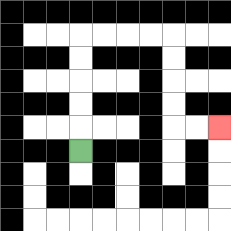{'start': '[3, 6]', 'end': '[9, 5]', 'path_directions': 'U,U,U,U,U,R,R,R,R,D,D,D,D,R,R', 'path_coordinates': '[[3, 6], [3, 5], [3, 4], [3, 3], [3, 2], [3, 1], [4, 1], [5, 1], [6, 1], [7, 1], [7, 2], [7, 3], [7, 4], [7, 5], [8, 5], [9, 5]]'}